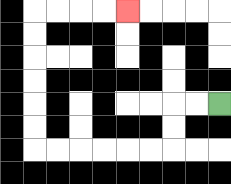{'start': '[9, 4]', 'end': '[5, 0]', 'path_directions': 'L,L,D,D,L,L,L,L,L,L,U,U,U,U,U,U,R,R,R,R', 'path_coordinates': '[[9, 4], [8, 4], [7, 4], [7, 5], [7, 6], [6, 6], [5, 6], [4, 6], [3, 6], [2, 6], [1, 6], [1, 5], [1, 4], [1, 3], [1, 2], [1, 1], [1, 0], [2, 0], [3, 0], [4, 0], [5, 0]]'}